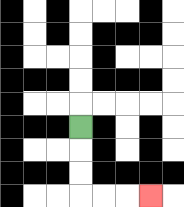{'start': '[3, 5]', 'end': '[6, 8]', 'path_directions': 'D,D,D,R,R,R', 'path_coordinates': '[[3, 5], [3, 6], [3, 7], [3, 8], [4, 8], [5, 8], [6, 8]]'}